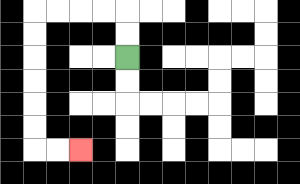{'start': '[5, 2]', 'end': '[3, 6]', 'path_directions': 'U,U,L,L,L,L,D,D,D,D,D,D,R,R', 'path_coordinates': '[[5, 2], [5, 1], [5, 0], [4, 0], [3, 0], [2, 0], [1, 0], [1, 1], [1, 2], [1, 3], [1, 4], [1, 5], [1, 6], [2, 6], [3, 6]]'}